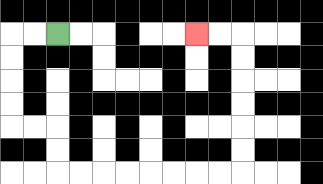{'start': '[2, 1]', 'end': '[8, 1]', 'path_directions': 'L,L,D,D,D,D,R,R,D,D,R,R,R,R,R,R,R,R,U,U,U,U,U,U,L,L', 'path_coordinates': '[[2, 1], [1, 1], [0, 1], [0, 2], [0, 3], [0, 4], [0, 5], [1, 5], [2, 5], [2, 6], [2, 7], [3, 7], [4, 7], [5, 7], [6, 7], [7, 7], [8, 7], [9, 7], [10, 7], [10, 6], [10, 5], [10, 4], [10, 3], [10, 2], [10, 1], [9, 1], [8, 1]]'}